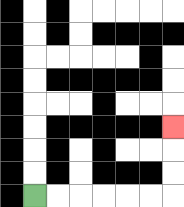{'start': '[1, 8]', 'end': '[7, 5]', 'path_directions': 'R,R,R,R,R,R,U,U,U', 'path_coordinates': '[[1, 8], [2, 8], [3, 8], [4, 8], [5, 8], [6, 8], [7, 8], [7, 7], [7, 6], [7, 5]]'}